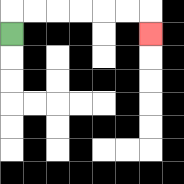{'start': '[0, 1]', 'end': '[6, 1]', 'path_directions': 'U,R,R,R,R,R,R,D', 'path_coordinates': '[[0, 1], [0, 0], [1, 0], [2, 0], [3, 0], [4, 0], [5, 0], [6, 0], [6, 1]]'}